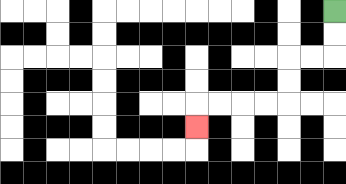{'start': '[14, 0]', 'end': '[8, 5]', 'path_directions': 'D,D,L,L,D,D,L,L,L,L,D', 'path_coordinates': '[[14, 0], [14, 1], [14, 2], [13, 2], [12, 2], [12, 3], [12, 4], [11, 4], [10, 4], [9, 4], [8, 4], [8, 5]]'}